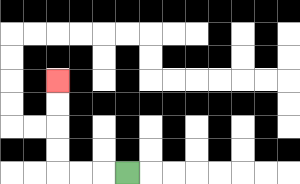{'start': '[5, 7]', 'end': '[2, 3]', 'path_directions': 'L,L,L,U,U,U,U', 'path_coordinates': '[[5, 7], [4, 7], [3, 7], [2, 7], [2, 6], [2, 5], [2, 4], [2, 3]]'}